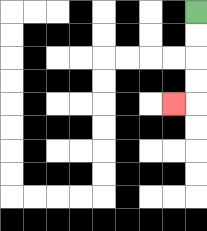{'start': '[8, 0]', 'end': '[7, 4]', 'path_directions': 'D,D,D,D,L', 'path_coordinates': '[[8, 0], [8, 1], [8, 2], [8, 3], [8, 4], [7, 4]]'}